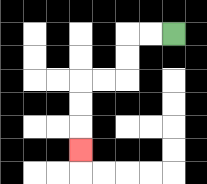{'start': '[7, 1]', 'end': '[3, 6]', 'path_directions': 'L,L,D,D,L,L,D,D,D', 'path_coordinates': '[[7, 1], [6, 1], [5, 1], [5, 2], [5, 3], [4, 3], [3, 3], [3, 4], [3, 5], [3, 6]]'}